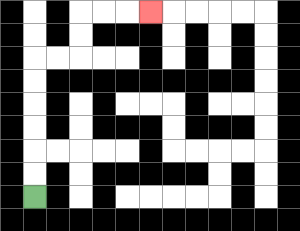{'start': '[1, 8]', 'end': '[6, 0]', 'path_directions': 'U,U,U,U,U,U,R,R,U,U,R,R,R', 'path_coordinates': '[[1, 8], [1, 7], [1, 6], [1, 5], [1, 4], [1, 3], [1, 2], [2, 2], [3, 2], [3, 1], [3, 0], [4, 0], [5, 0], [6, 0]]'}